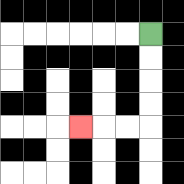{'start': '[6, 1]', 'end': '[3, 5]', 'path_directions': 'D,D,D,D,L,L,L', 'path_coordinates': '[[6, 1], [6, 2], [6, 3], [6, 4], [6, 5], [5, 5], [4, 5], [3, 5]]'}